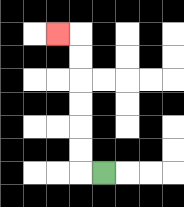{'start': '[4, 7]', 'end': '[2, 1]', 'path_directions': 'L,U,U,U,U,U,U,L', 'path_coordinates': '[[4, 7], [3, 7], [3, 6], [3, 5], [3, 4], [3, 3], [3, 2], [3, 1], [2, 1]]'}